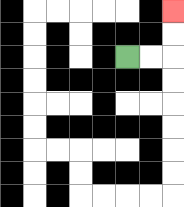{'start': '[5, 2]', 'end': '[7, 0]', 'path_directions': 'R,R,U,U', 'path_coordinates': '[[5, 2], [6, 2], [7, 2], [7, 1], [7, 0]]'}